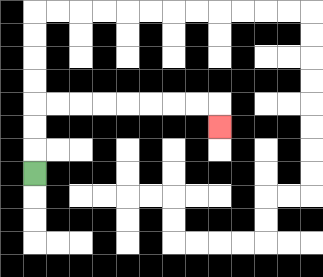{'start': '[1, 7]', 'end': '[9, 5]', 'path_directions': 'U,U,U,R,R,R,R,R,R,R,R,D', 'path_coordinates': '[[1, 7], [1, 6], [1, 5], [1, 4], [2, 4], [3, 4], [4, 4], [5, 4], [6, 4], [7, 4], [8, 4], [9, 4], [9, 5]]'}